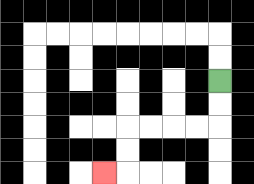{'start': '[9, 3]', 'end': '[4, 7]', 'path_directions': 'D,D,L,L,L,L,D,D,L', 'path_coordinates': '[[9, 3], [9, 4], [9, 5], [8, 5], [7, 5], [6, 5], [5, 5], [5, 6], [5, 7], [4, 7]]'}